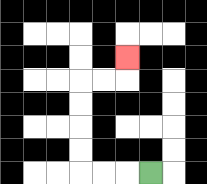{'start': '[6, 7]', 'end': '[5, 2]', 'path_directions': 'L,L,L,U,U,U,U,R,R,U', 'path_coordinates': '[[6, 7], [5, 7], [4, 7], [3, 7], [3, 6], [3, 5], [3, 4], [3, 3], [4, 3], [5, 3], [5, 2]]'}